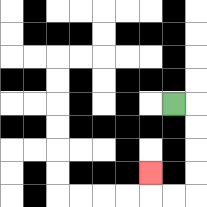{'start': '[7, 4]', 'end': '[6, 7]', 'path_directions': 'R,D,D,D,D,L,L,U', 'path_coordinates': '[[7, 4], [8, 4], [8, 5], [8, 6], [8, 7], [8, 8], [7, 8], [6, 8], [6, 7]]'}